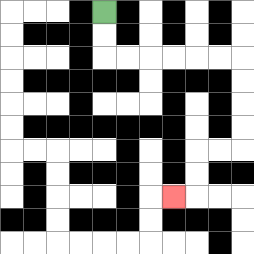{'start': '[4, 0]', 'end': '[7, 8]', 'path_directions': 'D,D,R,R,R,R,R,R,D,D,D,D,L,L,D,D,L', 'path_coordinates': '[[4, 0], [4, 1], [4, 2], [5, 2], [6, 2], [7, 2], [8, 2], [9, 2], [10, 2], [10, 3], [10, 4], [10, 5], [10, 6], [9, 6], [8, 6], [8, 7], [8, 8], [7, 8]]'}